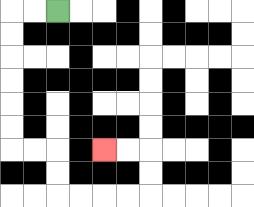{'start': '[2, 0]', 'end': '[4, 6]', 'path_directions': 'L,L,D,D,D,D,D,D,R,R,D,D,R,R,R,R,U,U,L,L', 'path_coordinates': '[[2, 0], [1, 0], [0, 0], [0, 1], [0, 2], [0, 3], [0, 4], [0, 5], [0, 6], [1, 6], [2, 6], [2, 7], [2, 8], [3, 8], [4, 8], [5, 8], [6, 8], [6, 7], [6, 6], [5, 6], [4, 6]]'}